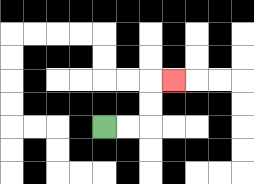{'start': '[4, 5]', 'end': '[7, 3]', 'path_directions': 'R,R,U,U,R', 'path_coordinates': '[[4, 5], [5, 5], [6, 5], [6, 4], [6, 3], [7, 3]]'}